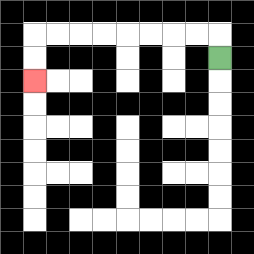{'start': '[9, 2]', 'end': '[1, 3]', 'path_directions': 'U,L,L,L,L,L,L,L,L,D,D', 'path_coordinates': '[[9, 2], [9, 1], [8, 1], [7, 1], [6, 1], [5, 1], [4, 1], [3, 1], [2, 1], [1, 1], [1, 2], [1, 3]]'}